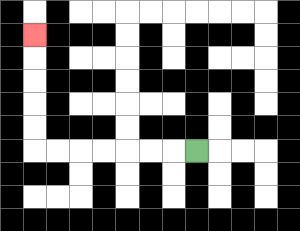{'start': '[8, 6]', 'end': '[1, 1]', 'path_directions': 'L,L,L,L,L,L,L,U,U,U,U,U', 'path_coordinates': '[[8, 6], [7, 6], [6, 6], [5, 6], [4, 6], [3, 6], [2, 6], [1, 6], [1, 5], [1, 4], [1, 3], [1, 2], [1, 1]]'}